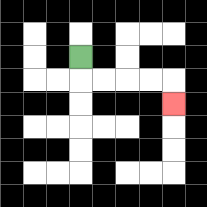{'start': '[3, 2]', 'end': '[7, 4]', 'path_directions': 'D,R,R,R,R,D', 'path_coordinates': '[[3, 2], [3, 3], [4, 3], [5, 3], [6, 3], [7, 3], [7, 4]]'}